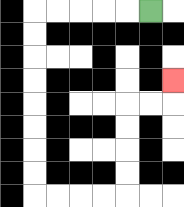{'start': '[6, 0]', 'end': '[7, 3]', 'path_directions': 'L,L,L,L,L,D,D,D,D,D,D,D,D,R,R,R,R,U,U,U,U,R,R,U', 'path_coordinates': '[[6, 0], [5, 0], [4, 0], [3, 0], [2, 0], [1, 0], [1, 1], [1, 2], [1, 3], [1, 4], [1, 5], [1, 6], [1, 7], [1, 8], [2, 8], [3, 8], [4, 8], [5, 8], [5, 7], [5, 6], [5, 5], [5, 4], [6, 4], [7, 4], [7, 3]]'}